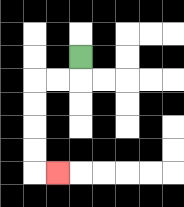{'start': '[3, 2]', 'end': '[2, 7]', 'path_directions': 'D,L,L,D,D,D,D,R', 'path_coordinates': '[[3, 2], [3, 3], [2, 3], [1, 3], [1, 4], [1, 5], [1, 6], [1, 7], [2, 7]]'}